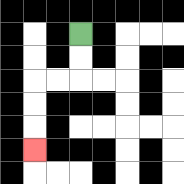{'start': '[3, 1]', 'end': '[1, 6]', 'path_directions': 'D,D,L,L,D,D,D', 'path_coordinates': '[[3, 1], [3, 2], [3, 3], [2, 3], [1, 3], [1, 4], [1, 5], [1, 6]]'}